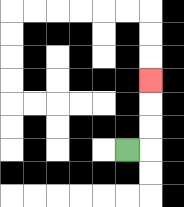{'start': '[5, 6]', 'end': '[6, 3]', 'path_directions': 'R,U,U,U', 'path_coordinates': '[[5, 6], [6, 6], [6, 5], [6, 4], [6, 3]]'}